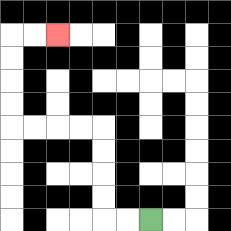{'start': '[6, 9]', 'end': '[2, 1]', 'path_directions': 'L,L,U,U,U,U,L,L,L,L,U,U,U,U,R,R', 'path_coordinates': '[[6, 9], [5, 9], [4, 9], [4, 8], [4, 7], [4, 6], [4, 5], [3, 5], [2, 5], [1, 5], [0, 5], [0, 4], [0, 3], [0, 2], [0, 1], [1, 1], [2, 1]]'}